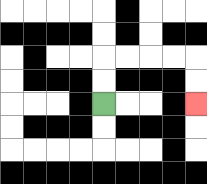{'start': '[4, 4]', 'end': '[8, 4]', 'path_directions': 'U,U,R,R,R,R,D,D', 'path_coordinates': '[[4, 4], [4, 3], [4, 2], [5, 2], [6, 2], [7, 2], [8, 2], [8, 3], [8, 4]]'}